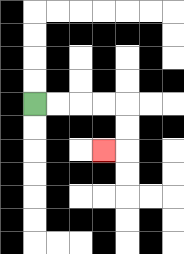{'start': '[1, 4]', 'end': '[4, 6]', 'path_directions': 'R,R,R,R,D,D,L', 'path_coordinates': '[[1, 4], [2, 4], [3, 4], [4, 4], [5, 4], [5, 5], [5, 6], [4, 6]]'}